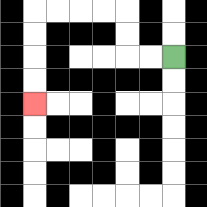{'start': '[7, 2]', 'end': '[1, 4]', 'path_directions': 'L,L,U,U,L,L,L,L,D,D,D,D', 'path_coordinates': '[[7, 2], [6, 2], [5, 2], [5, 1], [5, 0], [4, 0], [3, 0], [2, 0], [1, 0], [1, 1], [1, 2], [1, 3], [1, 4]]'}